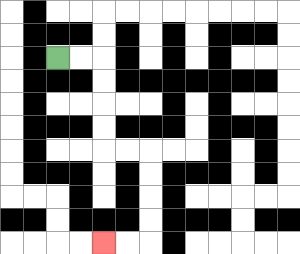{'start': '[2, 2]', 'end': '[4, 10]', 'path_directions': 'R,R,D,D,D,D,R,R,D,D,D,D,L,L', 'path_coordinates': '[[2, 2], [3, 2], [4, 2], [4, 3], [4, 4], [4, 5], [4, 6], [5, 6], [6, 6], [6, 7], [6, 8], [6, 9], [6, 10], [5, 10], [4, 10]]'}